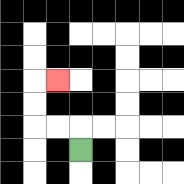{'start': '[3, 6]', 'end': '[2, 3]', 'path_directions': 'U,L,L,U,U,R', 'path_coordinates': '[[3, 6], [3, 5], [2, 5], [1, 5], [1, 4], [1, 3], [2, 3]]'}